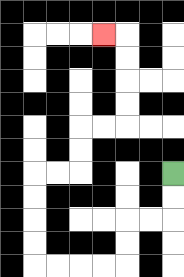{'start': '[7, 7]', 'end': '[4, 1]', 'path_directions': 'D,D,L,L,D,D,L,L,L,L,U,U,U,U,R,R,U,U,R,R,U,U,U,U,L', 'path_coordinates': '[[7, 7], [7, 8], [7, 9], [6, 9], [5, 9], [5, 10], [5, 11], [4, 11], [3, 11], [2, 11], [1, 11], [1, 10], [1, 9], [1, 8], [1, 7], [2, 7], [3, 7], [3, 6], [3, 5], [4, 5], [5, 5], [5, 4], [5, 3], [5, 2], [5, 1], [4, 1]]'}